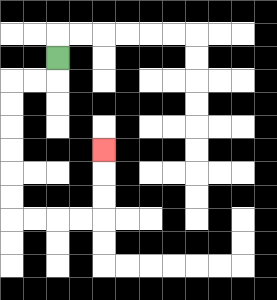{'start': '[2, 2]', 'end': '[4, 6]', 'path_directions': 'D,L,L,D,D,D,D,D,D,R,R,R,R,U,U,U', 'path_coordinates': '[[2, 2], [2, 3], [1, 3], [0, 3], [0, 4], [0, 5], [0, 6], [0, 7], [0, 8], [0, 9], [1, 9], [2, 9], [3, 9], [4, 9], [4, 8], [4, 7], [4, 6]]'}